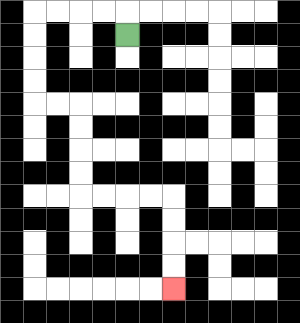{'start': '[5, 1]', 'end': '[7, 12]', 'path_directions': 'U,L,L,L,L,D,D,D,D,R,R,D,D,D,D,R,R,R,R,D,D,D,D', 'path_coordinates': '[[5, 1], [5, 0], [4, 0], [3, 0], [2, 0], [1, 0], [1, 1], [1, 2], [1, 3], [1, 4], [2, 4], [3, 4], [3, 5], [3, 6], [3, 7], [3, 8], [4, 8], [5, 8], [6, 8], [7, 8], [7, 9], [7, 10], [7, 11], [7, 12]]'}